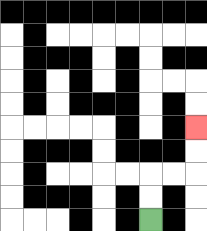{'start': '[6, 9]', 'end': '[8, 5]', 'path_directions': 'U,U,R,R,U,U', 'path_coordinates': '[[6, 9], [6, 8], [6, 7], [7, 7], [8, 7], [8, 6], [8, 5]]'}